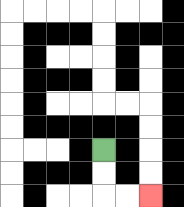{'start': '[4, 6]', 'end': '[6, 8]', 'path_directions': 'D,D,R,R', 'path_coordinates': '[[4, 6], [4, 7], [4, 8], [5, 8], [6, 8]]'}